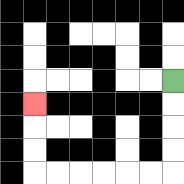{'start': '[7, 3]', 'end': '[1, 4]', 'path_directions': 'D,D,D,D,L,L,L,L,L,L,U,U,U', 'path_coordinates': '[[7, 3], [7, 4], [7, 5], [7, 6], [7, 7], [6, 7], [5, 7], [4, 7], [3, 7], [2, 7], [1, 7], [1, 6], [1, 5], [1, 4]]'}